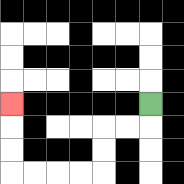{'start': '[6, 4]', 'end': '[0, 4]', 'path_directions': 'D,L,L,D,D,L,L,L,L,U,U,U', 'path_coordinates': '[[6, 4], [6, 5], [5, 5], [4, 5], [4, 6], [4, 7], [3, 7], [2, 7], [1, 7], [0, 7], [0, 6], [0, 5], [0, 4]]'}